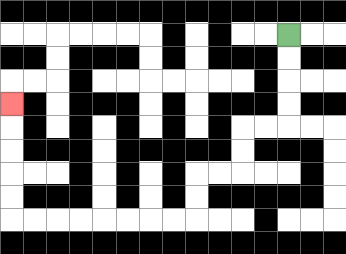{'start': '[12, 1]', 'end': '[0, 4]', 'path_directions': 'D,D,D,D,L,L,D,D,L,L,D,D,L,L,L,L,L,L,L,L,U,U,U,U,U', 'path_coordinates': '[[12, 1], [12, 2], [12, 3], [12, 4], [12, 5], [11, 5], [10, 5], [10, 6], [10, 7], [9, 7], [8, 7], [8, 8], [8, 9], [7, 9], [6, 9], [5, 9], [4, 9], [3, 9], [2, 9], [1, 9], [0, 9], [0, 8], [0, 7], [0, 6], [0, 5], [0, 4]]'}